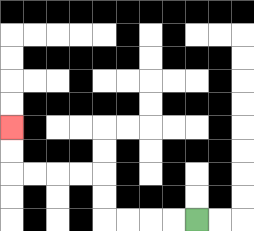{'start': '[8, 9]', 'end': '[0, 5]', 'path_directions': 'L,L,L,L,U,U,L,L,L,L,U,U', 'path_coordinates': '[[8, 9], [7, 9], [6, 9], [5, 9], [4, 9], [4, 8], [4, 7], [3, 7], [2, 7], [1, 7], [0, 7], [0, 6], [0, 5]]'}